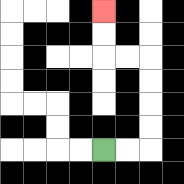{'start': '[4, 6]', 'end': '[4, 0]', 'path_directions': 'R,R,U,U,U,U,L,L,U,U', 'path_coordinates': '[[4, 6], [5, 6], [6, 6], [6, 5], [6, 4], [6, 3], [6, 2], [5, 2], [4, 2], [4, 1], [4, 0]]'}